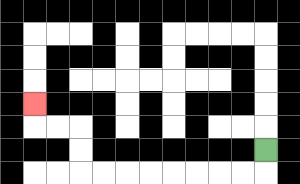{'start': '[11, 6]', 'end': '[1, 4]', 'path_directions': 'D,L,L,L,L,L,L,L,L,U,U,L,L,U', 'path_coordinates': '[[11, 6], [11, 7], [10, 7], [9, 7], [8, 7], [7, 7], [6, 7], [5, 7], [4, 7], [3, 7], [3, 6], [3, 5], [2, 5], [1, 5], [1, 4]]'}